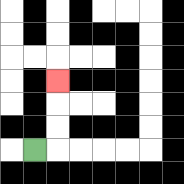{'start': '[1, 6]', 'end': '[2, 3]', 'path_directions': 'R,U,U,U', 'path_coordinates': '[[1, 6], [2, 6], [2, 5], [2, 4], [2, 3]]'}